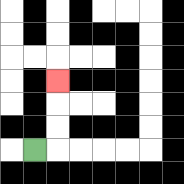{'start': '[1, 6]', 'end': '[2, 3]', 'path_directions': 'R,U,U,U', 'path_coordinates': '[[1, 6], [2, 6], [2, 5], [2, 4], [2, 3]]'}